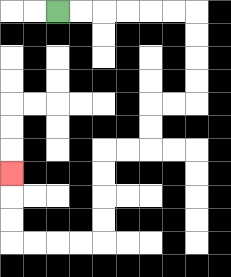{'start': '[2, 0]', 'end': '[0, 7]', 'path_directions': 'R,R,R,R,R,R,D,D,D,D,L,L,D,D,L,L,D,D,D,D,L,L,L,L,U,U,U', 'path_coordinates': '[[2, 0], [3, 0], [4, 0], [5, 0], [6, 0], [7, 0], [8, 0], [8, 1], [8, 2], [8, 3], [8, 4], [7, 4], [6, 4], [6, 5], [6, 6], [5, 6], [4, 6], [4, 7], [4, 8], [4, 9], [4, 10], [3, 10], [2, 10], [1, 10], [0, 10], [0, 9], [0, 8], [0, 7]]'}